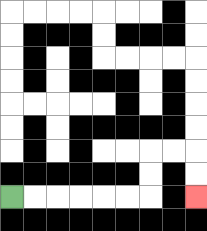{'start': '[0, 8]', 'end': '[8, 8]', 'path_directions': 'R,R,R,R,R,R,U,U,R,R,D,D', 'path_coordinates': '[[0, 8], [1, 8], [2, 8], [3, 8], [4, 8], [5, 8], [6, 8], [6, 7], [6, 6], [7, 6], [8, 6], [8, 7], [8, 8]]'}